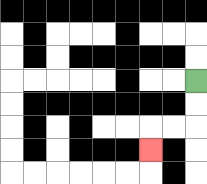{'start': '[8, 3]', 'end': '[6, 6]', 'path_directions': 'D,D,L,L,D', 'path_coordinates': '[[8, 3], [8, 4], [8, 5], [7, 5], [6, 5], [6, 6]]'}